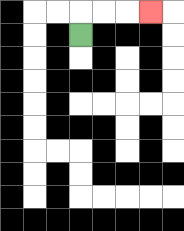{'start': '[3, 1]', 'end': '[6, 0]', 'path_directions': 'U,R,R,R', 'path_coordinates': '[[3, 1], [3, 0], [4, 0], [5, 0], [6, 0]]'}